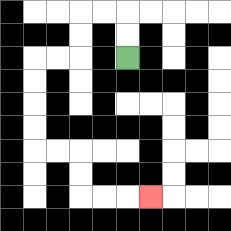{'start': '[5, 2]', 'end': '[6, 8]', 'path_directions': 'U,U,L,L,D,D,L,L,D,D,D,D,R,R,D,D,R,R,R', 'path_coordinates': '[[5, 2], [5, 1], [5, 0], [4, 0], [3, 0], [3, 1], [3, 2], [2, 2], [1, 2], [1, 3], [1, 4], [1, 5], [1, 6], [2, 6], [3, 6], [3, 7], [3, 8], [4, 8], [5, 8], [6, 8]]'}